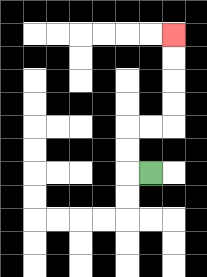{'start': '[6, 7]', 'end': '[7, 1]', 'path_directions': 'L,U,U,R,R,U,U,U,U', 'path_coordinates': '[[6, 7], [5, 7], [5, 6], [5, 5], [6, 5], [7, 5], [7, 4], [7, 3], [7, 2], [7, 1]]'}